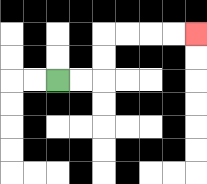{'start': '[2, 3]', 'end': '[8, 1]', 'path_directions': 'R,R,U,U,R,R,R,R', 'path_coordinates': '[[2, 3], [3, 3], [4, 3], [4, 2], [4, 1], [5, 1], [6, 1], [7, 1], [8, 1]]'}